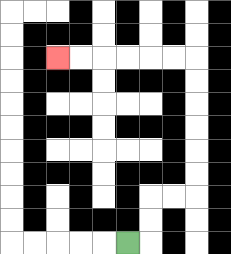{'start': '[5, 10]', 'end': '[2, 2]', 'path_directions': 'R,U,U,R,R,U,U,U,U,U,U,L,L,L,L,L,L', 'path_coordinates': '[[5, 10], [6, 10], [6, 9], [6, 8], [7, 8], [8, 8], [8, 7], [8, 6], [8, 5], [8, 4], [8, 3], [8, 2], [7, 2], [6, 2], [5, 2], [4, 2], [3, 2], [2, 2]]'}